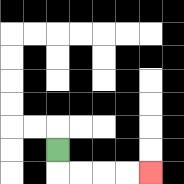{'start': '[2, 6]', 'end': '[6, 7]', 'path_directions': 'D,R,R,R,R', 'path_coordinates': '[[2, 6], [2, 7], [3, 7], [4, 7], [5, 7], [6, 7]]'}